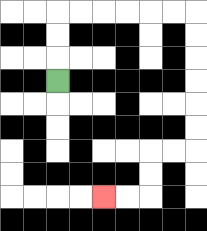{'start': '[2, 3]', 'end': '[4, 8]', 'path_directions': 'U,U,U,R,R,R,R,R,R,D,D,D,D,D,D,L,L,D,D,L,L', 'path_coordinates': '[[2, 3], [2, 2], [2, 1], [2, 0], [3, 0], [4, 0], [5, 0], [6, 0], [7, 0], [8, 0], [8, 1], [8, 2], [8, 3], [8, 4], [8, 5], [8, 6], [7, 6], [6, 6], [6, 7], [6, 8], [5, 8], [4, 8]]'}